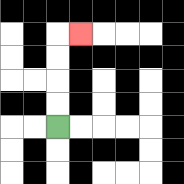{'start': '[2, 5]', 'end': '[3, 1]', 'path_directions': 'U,U,U,U,R', 'path_coordinates': '[[2, 5], [2, 4], [2, 3], [2, 2], [2, 1], [3, 1]]'}